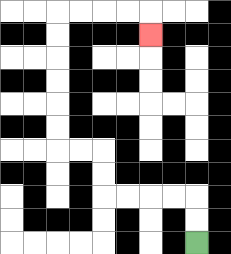{'start': '[8, 10]', 'end': '[6, 1]', 'path_directions': 'U,U,L,L,L,L,U,U,L,L,U,U,U,U,U,U,R,R,R,R,D', 'path_coordinates': '[[8, 10], [8, 9], [8, 8], [7, 8], [6, 8], [5, 8], [4, 8], [4, 7], [4, 6], [3, 6], [2, 6], [2, 5], [2, 4], [2, 3], [2, 2], [2, 1], [2, 0], [3, 0], [4, 0], [5, 0], [6, 0], [6, 1]]'}